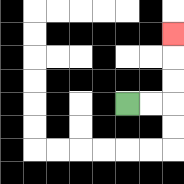{'start': '[5, 4]', 'end': '[7, 1]', 'path_directions': 'R,R,U,U,U', 'path_coordinates': '[[5, 4], [6, 4], [7, 4], [7, 3], [7, 2], [7, 1]]'}